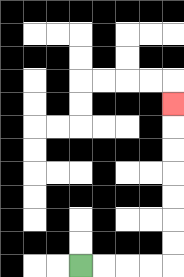{'start': '[3, 11]', 'end': '[7, 4]', 'path_directions': 'R,R,R,R,U,U,U,U,U,U,U', 'path_coordinates': '[[3, 11], [4, 11], [5, 11], [6, 11], [7, 11], [7, 10], [7, 9], [7, 8], [7, 7], [7, 6], [7, 5], [7, 4]]'}